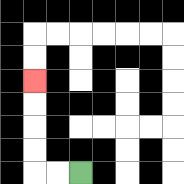{'start': '[3, 7]', 'end': '[1, 3]', 'path_directions': 'L,L,U,U,U,U', 'path_coordinates': '[[3, 7], [2, 7], [1, 7], [1, 6], [1, 5], [1, 4], [1, 3]]'}